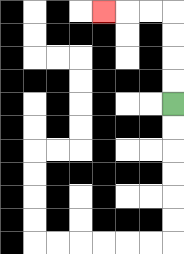{'start': '[7, 4]', 'end': '[4, 0]', 'path_directions': 'U,U,U,U,L,L,L', 'path_coordinates': '[[7, 4], [7, 3], [7, 2], [7, 1], [7, 0], [6, 0], [5, 0], [4, 0]]'}